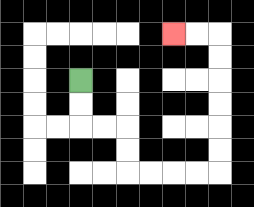{'start': '[3, 3]', 'end': '[7, 1]', 'path_directions': 'D,D,R,R,D,D,R,R,R,R,U,U,U,U,U,U,L,L', 'path_coordinates': '[[3, 3], [3, 4], [3, 5], [4, 5], [5, 5], [5, 6], [5, 7], [6, 7], [7, 7], [8, 7], [9, 7], [9, 6], [9, 5], [9, 4], [9, 3], [9, 2], [9, 1], [8, 1], [7, 1]]'}